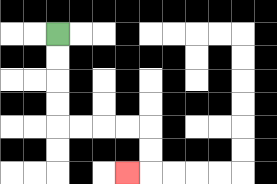{'start': '[2, 1]', 'end': '[5, 7]', 'path_directions': 'D,D,D,D,R,R,R,R,D,D,L', 'path_coordinates': '[[2, 1], [2, 2], [2, 3], [2, 4], [2, 5], [3, 5], [4, 5], [5, 5], [6, 5], [6, 6], [6, 7], [5, 7]]'}